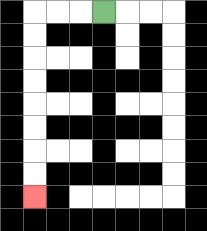{'start': '[4, 0]', 'end': '[1, 8]', 'path_directions': 'L,L,L,D,D,D,D,D,D,D,D', 'path_coordinates': '[[4, 0], [3, 0], [2, 0], [1, 0], [1, 1], [1, 2], [1, 3], [1, 4], [1, 5], [1, 6], [1, 7], [1, 8]]'}